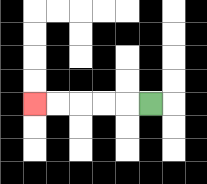{'start': '[6, 4]', 'end': '[1, 4]', 'path_directions': 'L,L,L,L,L', 'path_coordinates': '[[6, 4], [5, 4], [4, 4], [3, 4], [2, 4], [1, 4]]'}